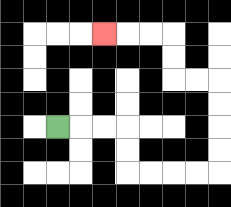{'start': '[2, 5]', 'end': '[4, 1]', 'path_directions': 'R,R,R,D,D,R,R,R,R,U,U,U,U,L,L,U,U,L,L,L', 'path_coordinates': '[[2, 5], [3, 5], [4, 5], [5, 5], [5, 6], [5, 7], [6, 7], [7, 7], [8, 7], [9, 7], [9, 6], [9, 5], [9, 4], [9, 3], [8, 3], [7, 3], [7, 2], [7, 1], [6, 1], [5, 1], [4, 1]]'}